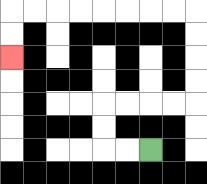{'start': '[6, 6]', 'end': '[0, 2]', 'path_directions': 'L,L,U,U,R,R,R,R,U,U,U,U,L,L,L,L,L,L,L,L,D,D', 'path_coordinates': '[[6, 6], [5, 6], [4, 6], [4, 5], [4, 4], [5, 4], [6, 4], [7, 4], [8, 4], [8, 3], [8, 2], [8, 1], [8, 0], [7, 0], [6, 0], [5, 0], [4, 0], [3, 0], [2, 0], [1, 0], [0, 0], [0, 1], [0, 2]]'}